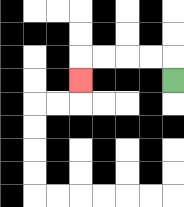{'start': '[7, 3]', 'end': '[3, 3]', 'path_directions': 'U,L,L,L,L,D', 'path_coordinates': '[[7, 3], [7, 2], [6, 2], [5, 2], [4, 2], [3, 2], [3, 3]]'}